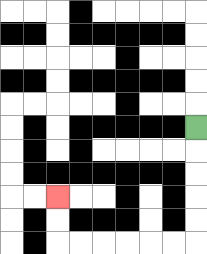{'start': '[8, 5]', 'end': '[2, 8]', 'path_directions': 'D,D,D,D,D,L,L,L,L,L,L,U,U', 'path_coordinates': '[[8, 5], [8, 6], [8, 7], [8, 8], [8, 9], [8, 10], [7, 10], [6, 10], [5, 10], [4, 10], [3, 10], [2, 10], [2, 9], [2, 8]]'}